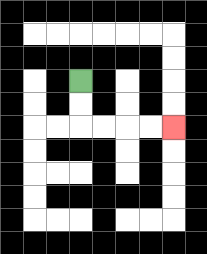{'start': '[3, 3]', 'end': '[7, 5]', 'path_directions': 'D,D,R,R,R,R', 'path_coordinates': '[[3, 3], [3, 4], [3, 5], [4, 5], [5, 5], [6, 5], [7, 5]]'}